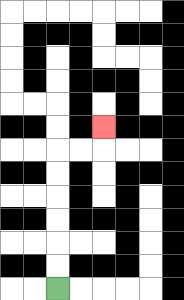{'start': '[2, 12]', 'end': '[4, 5]', 'path_directions': 'U,U,U,U,U,U,R,R,U', 'path_coordinates': '[[2, 12], [2, 11], [2, 10], [2, 9], [2, 8], [2, 7], [2, 6], [3, 6], [4, 6], [4, 5]]'}